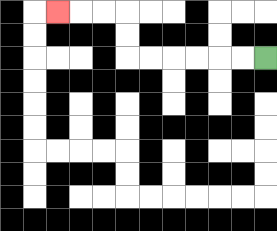{'start': '[11, 2]', 'end': '[2, 0]', 'path_directions': 'L,L,L,L,L,L,U,U,L,L,L', 'path_coordinates': '[[11, 2], [10, 2], [9, 2], [8, 2], [7, 2], [6, 2], [5, 2], [5, 1], [5, 0], [4, 0], [3, 0], [2, 0]]'}